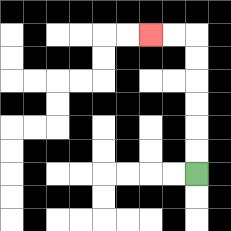{'start': '[8, 7]', 'end': '[6, 1]', 'path_directions': 'U,U,U,U,U,U,L,L', 'path_coordinates': '[[8, 7], [8, 6], [8, 5], [8, 4], [8, 3], [8, 2], [8, 1], [7, 1], [6, 1]]'}